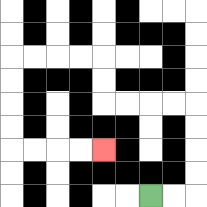{'start': '[6, 8]', 'end': '[4, 6]', 'path_directions': 'R,R,U,U,U,U,L,L,L,L,U,U,L,L,L,L,D,D,D,D,R,R,R,R', 'path_coordinates': '[[6, 8], [7, 8], [8, 8], [8, 7], [8, 6], [8, 5], [8, 4], [7, 4], [6, 4], [5, 4], [4, 4], [4, 3], [4, 2], [3, 2], [2, 2], [1, 2], [0, 2], [0, 3], [0, 4], [0, 5], [0, 6], [1, 6], [2, 6], [3, 6], [4, 6]]'}